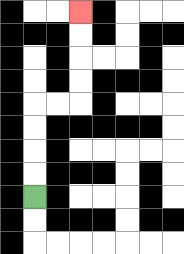{'start': '[1, 8]', 'end': '[3, 0]', 'path_directions': 'U,U,U,U,R,R,U,U,U,U', 'path_coordinates': '[[1, 8], [1, 7], [1, 6], [1, 5], [1, 4], [2, 4], [3, 4], [3, 3], [3, 2], [3, 1], [3, 0]]'}